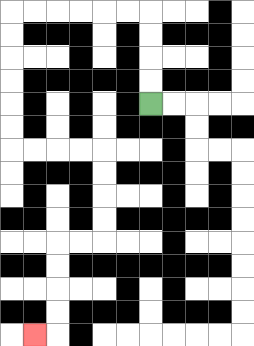{'start': '[6, 4]', 'end': '[1, 14]', 'path_directions': 'U,U,U,U,L,L,L,L,L,L,D,D,D,D,D,D,R,R,R,R,D,D,D,D,L,L,D,D,D,D,L', 'path_coordinates': '[[6, 4], [6, 3], [6, 2], [6, 1], [6, 0], [5, 0], [4, 0], [3, 0], [2, 0], [1, 0], [0, 0], [0, 1], [0, 2], [0, 3], [0, 4], [0, 5], [0, 6], [1, 6], [2, 6], [3, 6], [4, 6], [4, 7], [4, 8], [4, 9], [4, 10], [3, 10], [2, 10], [2, 11], [2, 12], [2, 13], [2, 14], [1, 14]]'}